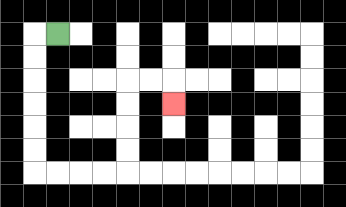{'start': '[2, 1]', 'end': '[7, 4]', 'path_directions': 'L,D,D,D,D,D,D,R,R,R,R,U,U,U,U,R,R,D', 'path_coordinates': '[[2, 1], [1, 1], [1, 2], [1, 3], [1, 4], [1, 5], [1, 6], [1, 7], [2, 7], [3, 7], [4, 7], [5, 7], [5, 6], [5, 5], [5, 4], [5, 3], [6, 3], [7, 3], [7, 4]]'}